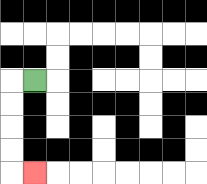{'start': '[1, 3]', 'end': '[1, 7]', 'path_directions': 'L,D,D,D,D,R', 'path_coordinates': '[[1, 3], [0, 3], [0, 4], [0, 5], [0, 6], [0, 7], [1, 7]]'}